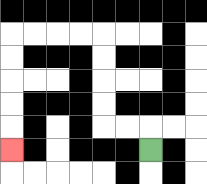{'start': '[6, 6]', 'end': '[0, 6]', 'path_directions': 'U,L,L,U,U,U,U,L,L,L,L,D,D,D,D,D', 'path_coordinates': '[[6, 6], [6, 5], [5, 5], [4, 5], [4, 4], [4, 3], [4, 2], [4, 1], [3, 1], [2, 1], [1, 1], [0, 1], [0, 2], [0, 3], [0, 4], [0, 5], [0, 6]]'}